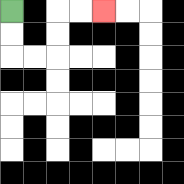{'start': '[0, 0]', 'end': '[4, 0]', 'path_directions': 'D,D,R,R,U,U,R,R', 'path_coordinates': '[[0, 0], [0, 1], [0, 2], [1, 2], [2, 2], [2, 1], [2, 0], [3, 0], [4, 0]]'}